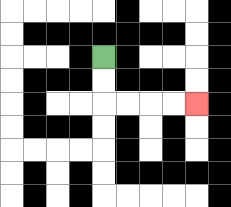{'start': '[4, 2]', 'end': '[8, 4]', 'path_directions': 'D,D,R,R,R,R', 'path_coordinates': '[[4, 2], [4, 3], [4, 4], [5, 4], [6, 4], [7, 4], [8, 4]]'}